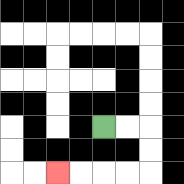{'start': '[4, 5]', 'end': '[2, 7]', 'path_directions': 'R,R,D,D,L,L,L,L', 'path_coordinates': '[[4, 5], [5, 5], [6, 5], [6, 6], [6, 7], [5, 7], [4, 7], [3, 7], [2, 7]]'}